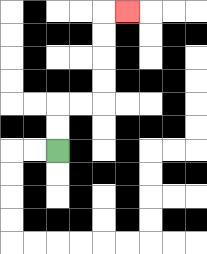{'start': '[2, 6]', 'end': '[5, 0]', 'path_directions': 'U,U,R,R,U,U,U,U,R', 'path_coordinates': '[[2, 6], [2, 5], [2, 4], [3, 4], [4, 4], [4, 3], [4, 2], [4, 1], [4, 0], [5, 0]]'}